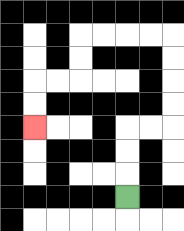{'start': '[5, 8]', 'end': '[1, 5]', 'path_directions': 'U,U,U,R,R,U,U,U,U,L,L,L,L,D,D,L,L,D,D', 'path_coordinates': '[[5, 8], [5, 7], [5, 6], [5, 5], [6, 5], [7, 5], [7, 4], [7, 3], [7, 2], [7, 1], [6, 1], [5, 1], [4, 1], [3, 1], [3, 2], [3, 3], [2, 3], [1, 3], [1, 4], [1, 5]]'}